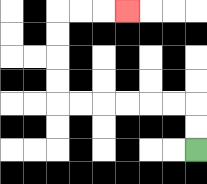{'start': '[8, 6]', 'end': '[5, 0]', 'path_directions': 'U,U,L,L,L,L,L,L,U,U,U,U,R,R,R', 'path_coordinates': '[[8, 6], [8, 5], [8, 4], [7, 4], [6, 4], [5, 4], [4, 4], [3, 4], [2, 4], [2, 3], [2, 2], [2, 1], [2, 0], [3, 0], [4, 0], [5, 0]]'}